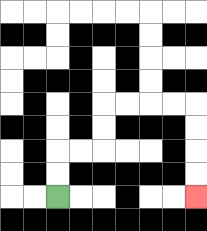{'start': '[2, 8]', 'end': '[8, 8]', 'path_directions': 'U,U,R,R,U,U,R,R,R,R,D,D,D,D', 'path_coordinates': '[[2, 8], [2, 7], [2, 6], [3, 6], [4, 6], [4, 5], [4, 4], [5, 4], [6, 4], [7, 4], [8, 4], [8, 5], [8, 6], [8, 7], [8, 8]]'}